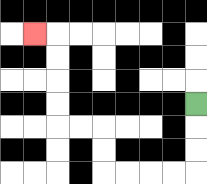{'start': '[8, 4]', 'end': '[1, 1]', 'path_directions': 'D,D,D,L,L,L,L,U,U,L,L,U,U,U,U,L', 'path_coordinates': '[[8, 4], [8, 5], [8, 6], [8, 7], [7, 7], [6, 7], [5, 7], [4, 7], [4, 6], [4, 5], [3, 5], [2, 5], [2, 4], [2, 3], [2, 2], [2, 1], [1, 1]]'}